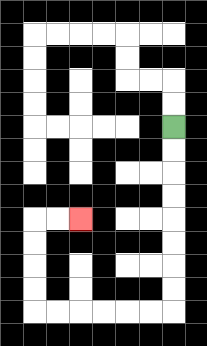{'start': '[7, 5]', 'end': '[3, 9]', 'path_directions': 'D,D,D,D,D,D,D,D,L,L,L,L,L,L,U,U,U,U,R,R', 'path_coordinates': '[[7, 5], [7, 6], [7, 7], [7, 8], [7, 9], [7, 10], [7, 11], [7, 12], [7, 13], [6, 13], [5, 13], [4, 13], [3, 13], [2, 13], [1, 13], [1, 12], [1, 11], [1, 10], [1, 9], [2, 9], [3, 9]]'}